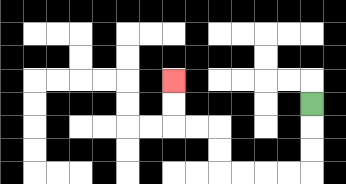{'start': '[13, 4]', 'end': '[7, 3]', 'path_directions': 'D,D,D,L,L,L,L,U,U,L,L,U,U', 'path_coordinates': '[[13, 4], [13, 5], [13, 6], [13, 7], [12, 7], [11, 7], [10, 7], [9, 7], [9, 6], [9, 5], [8, 5], [7, 5], [7, 4], [7, 3]]'}